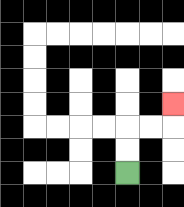{'start': '[5, 7]', 'end': '[7, 4]', 'path_directions': 'U,U,R,R,U', 'path_coordinates': '[[5, 7], [5, 6], [5, 5], [6, 5], [7, 5], [7, 4]]'}